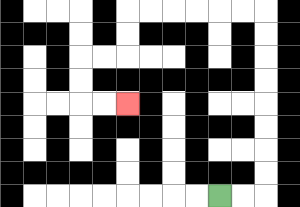{'start': '[9, 8]', 'end': '[5, 4]', 'path_directions': 'R,R,U,U,U,U,U,U,U,U,L,L,L,L,L,L,D,D,L,L,D,D,R,R', 'path_coordinates': '[[9, 8], [10, 8], [11, 8], [11, 7], [11, 6], [11, 5], [11, 4], [11, 3], [11, 2], [11, 1], [11, 0], [10, 0], [9, 0], [8, 0], [7, 0], [6, 0], [5, 0], [5, 1], [5, 2], [4, 2], [3, 2], [3, 3], [3, 4], [4, 4], [5, 4]]'}